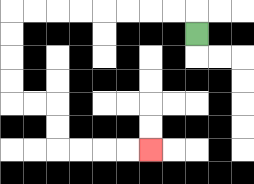{'start': '[8, 1]', 'end': '[6, 6]', 'path_directions': 'U,L,L,L,L,L,L,L,L,D,D,D,D,R,R,D,D,R,R,R,R', 'path_coordinates': '[[8, 1], [8, 0], [7, 0], [6, 0], [5, 0], [4, 0], [3, 0], [2, 0], [1, 0], [0, 0], [0, 1], [0, 2], [0, 3], [0, 4], [1, 4], [2, 4], [2, 5], [2, 6], [3, 6], [4, 6], [5, 6], [6, 6]]'}